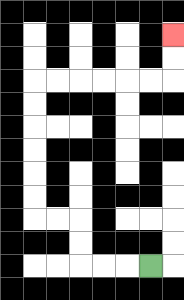{'start': '[6, 11]', 'end': '[7, 1]', 'path_directions': 'L,L,L,U,U,L,L,U,U,U,U,U,U,R,R,R,R,R,R,U,U', 'path_coordinates': '[[6, 11], [5, 11], [4, 11], [3, 11], [3, 10], [3, 9], [2, 9], [1, 9], [1, 8], [1, 7], [1, 6], [1, 5], [1, 4], [1, 3], [2, 3], [3, 3], [4, 3], [5, 3], [6, 3], [7, 3], [7, 2], [7, 1]]'}